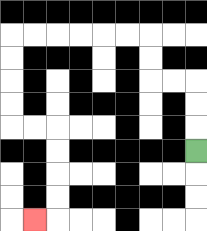{'start': '[8, 6]', 'end': '[1, 9]', 'path_directions': 'U,U,U,L,L,U,U,L,L,L,L,L,L,D,D,D,D,R,R,D,D,D,D,L', 'path_coordinates': '[[8, 6], [8, 5], [8, 4], [8, 3], [7, 3], [6, 3], [6, 2], [6, 1], [5, 1], [4, 1], [3, 1], [2, 1], [1, 1], [0, 1], [0, 2], [0, 3], [0, 4], [0, 5], [1, 5], [2, 5], [2, 6], [2, 7], [2, 8], [2, 9], [1, 9]]'}